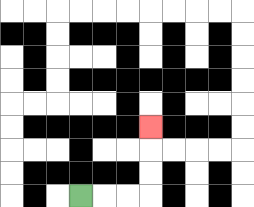{'start': '[3, 8]', 'end': '[6, 5]', 'path_directions': 'R,R,R,U,U,U', 'path_coordinates': '[[3, 8], [4, 8], [5, 8], [6, 8], [6, 7], [6, 6], [6, 5]]'}